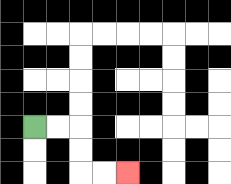{'start': '[1, 5]', 'end': '[5, 7]', 'path_directions': 'R,R,D,D,R,R', 'path_coordinates': '[[1, 5], [2, 5], [3, 5], [3, 6], [3, 7], [4, 7], [5, 7]]'}